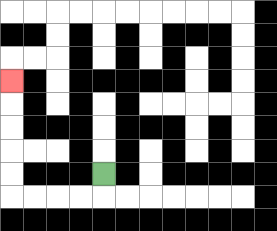{'start': '[4, 7]', 'end': '[0, 3]', 'path_directions': 'D,L,L,L,L,U,U,U,U,U', 'path_coordinates': '[[4, 7], [4, 8], [3, 8], [2, 8], [1, 8], [0, 8], [0, 7], [0, 6], [0, 5], [0, 4], [0, 3]]'}